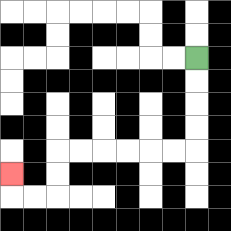{'start': '[8, 2]', 'end': '[0, 7]', 'path_directions': 'D,D,D,D,L,L,L,L,L,L,D,D,L,L,U', 'path_coordinates': '[[8, 2], [8, 3], [8, 4], [8, 5], [8, 6], [7, 6], [6, 6], [5, 6], [4, 6], [3, 6], [2, 6], [2, 7], [2, 8], [1, 8], [0, 8], [0, 7]]'}